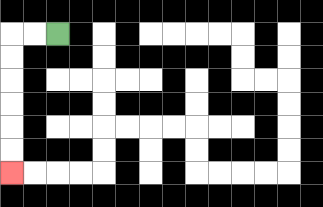{'start': '[2, 1]', 'end': '[0, 7]', 'path_directions': 'L,L,D,D,D,D,D,D', 'path_coordinates': '[[2, 1], [1, 1], [0, 1], [0, 2], [0, 3], [0, 4], [0, 5], [0, 6], [0, 7]]'}